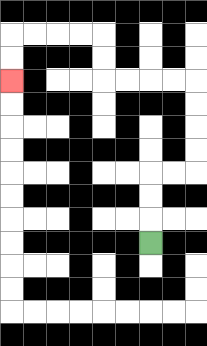{'start': '[6, 10]', 'end': '[0, 3]', 'path_directions': 'U,U,U,R,R,U,U,U,U,L,L,L,L,U,U,L,L,L,L,D,D', 'path_coordinates': '[[6, 10], [6, 9], [6, 8], [6, 7], [7, 7], [8, 7], [8, 6], [8, 5], [8, 4], [8, 3], [7, 3], [6, 3], [5, 3], [4, 3], [4, 2], [4, 1], [3, 1], [2, 1], [1, 1], [0, 1], [0, 2], [0, 3]]'}